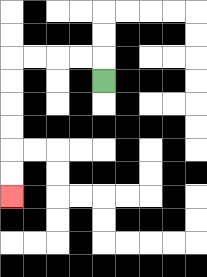{'start': '[4, 3]', 'end': '[0, 8]', 'path_directions': 'U,L,L,L,L,D,D,D,D,D,D', 'path_coordinates': '[[4, 3], [4, 2], [3, 2], [2, 2], [1, 2], [0, 2], [0, 3], [0, 4], [0, 5], [0, 6], [0, 7], [0, 8]]'}